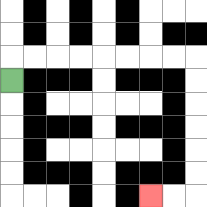{'start': '[0, 3]', 'end': '[6, 8]', 'path_directions': 'U,R,R,R,R,R,R,R,R,D,D,D,D,D,D,L,L', 'path_coordinates': '[[0, 3], [0, 2], [1, 2], [2, 2], [3, 2], [4, 2], [5, 2], [6, 2], [7, 2], [8, 2], [8, 3], [8, 4], [8, 5], [8, 6], [8, 7], [8, 8], [7, 8], [6, 8]]'}